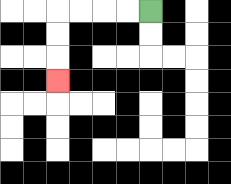{'start': '[6, 0]', 'end': '[2, 3]', 'path_directions': 'L,L,L,L,D,D,D', 'path_coordinates': '[[6, 0], [5, 0], [4, 0], [3, 0], [2, 0], [2, 1], [2, 2], [2, 3]]'}